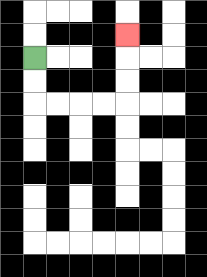{'start': '[1, 2]', 'end': '[5, 1]', 'path_directions': 'D,D,R,R,R,R,U,U,U', 'path_coordinates': '[[1, 2], [1, 3], [1, 4], [2, 4], [3, 4], [4, 4], [5, 4], [5, 3], [5, 2], [5, 1]]'}